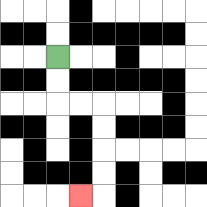{'start': '[2, 2]', 'end': '[3, 8]', 'path_directions': 'D,D,R,R,D,D,D,D,L', 'path_coordinates': '[[2, 2], [2, 3], [2, 4], [3, 4], [4, 4], [4, 5], [4, 6], [4, 7], [4, 8], [3, 8]]'}